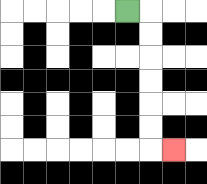{'start': '[5, 0]', 'end': '[7, 6]', 'path_directions': 'R,D,D,D,D,D,D,R', 'path_coordinates': '[[5, 0], [6, 0], [6, 1], [6, 2], [6, 3], [6, 4], [6, 5], [6, 6], [7, 6]]'}